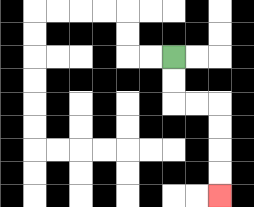{'start': '[7, 2]', 'end': '[9, 8]', 'path_directions': 'D,D,R,R,D,D,D,D', 'path_coordinates': '[[7, 2], [7, 3], [7, 4], [8, 4], [9, 4], [9, 5], [9, 6], [9, 7], [9, 8]]'}